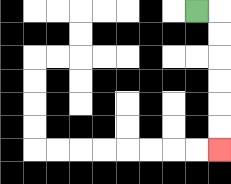{'start': '[8, 0]', 'end': '[9, 6]', 'path_directions': 'R,D,D,D,D,D,D', 'path_coordinates': '[[8, 0], [9, 0], [9, 1], [9, 2], [9, 3], [9, 4], [9, 5], [9, 6]]'}